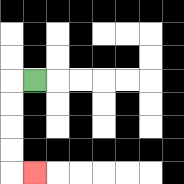{'start': '[1, 3]', 'end': '[1, 7]', 'path_directions': 'L,D,D,D,D,R', 'path_coordinates': '[[1, 3], [0, 3], [0, 4], [0, 5], [0, 6], [0, 7], [1, 7]]'}